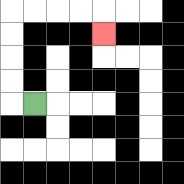{'start': '[1, 4]', 'end': '[4, 1]', 'path_directions': 'L,U,U,U,U,R,R,R,R,D', 'path_coordinates': '[[1, 4], [0, 4], [0, 3], [0, 2], [0, 1], [0, 0], [1, 0], [2, 0], [3, 0], [4, 0], [4, 1]]'}